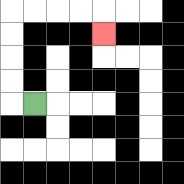{'start': '[1, 4]', 'end': '[4, 1]', 'path_directions': 'L,U,U,U,U,R,R,R,R,D', 'path_coordinates': '[[1, 4], [0, 4], [0, 3], [0, 2], [0, 1], [0, 0], [1, 0], [2, 0], [3, 0], [4, 0], [4, 1]]'}